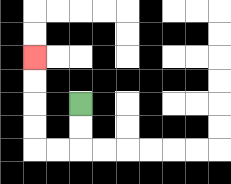{'start': '[3, 4]', 'end': '[1, 2]', 'path_directions': 'D,D,L,L,U,U,U,U', 'path_coordinates': '[[3, 4], [3, 5], [3, 6], [2, 6], [1, 6], [1, 5], [1, 4], [1, 3], [1, 2]]'}